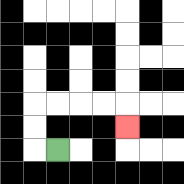{'start': '[2, 6]', 'end': '[5, 5]', 'path_directions': 'L,U,U,R,R,R,R,D', 'path_coordinates': '[[2, 6], [1, 6], [1, 5], [1, 4], [2, 4], [3, 4], [4, 4], [5, 4], [5, 5]]'}